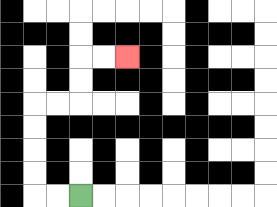{'start': '[3, 8]', 'end': '[5, 2]', 'path_directions': 'L,L,U,U,U,U,R,R,U,U,R,R', 'path_coordinates': '[[3, 8], [2, 8], [1, 8], [1, 7], [1, 6], [1, 5], [1, 4], [2, 4], [3, 4], [3, 3], [3, 2], [4, 2], [5, 2]]'}